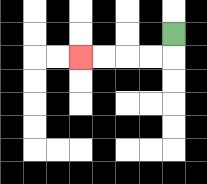{'start': '[7, 1]', 'end': '[3, 2]', 'path_directions': 'D,L,L,L,L', 'path_coordinates': '[[7, 1], [7, 2], [6, 2], [5, 2], [4, 2], [3, 2]]'}